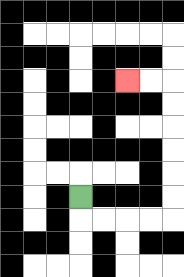{'start': '[3, 8]', 'end': '[5, 3]', 'path_directions': 'D,R,R,R,R,U,U,U,U,U,U,L,L', 'path_coordinates': '[[3, 8], [3, 9], [4, 9], [5, 9], [6, 9], [7, 9], [7, 8], [7, 7], [7, 6], [7, 5], [7, 4], [7, 3], [6, 3], [5, 3]]'}